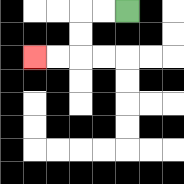{'start': '[5, 0]', 'end': '[1, 2]', 'path_directions': 'L,L,D,D,L,L', 'path_coordinates': '[[5, 0], [4, 0], [3, 0], [3, 1], [3, 2], [2, 2], [1, 2]]'}